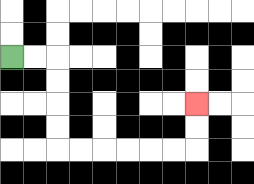{'start': '[0, 2]', 'end': '[8, 4]', 'path_directions': 'R,R,D,D,D,D,R,R,R,R,R,R,U,U', 'path_coordinates': '[[0, 2], [1, 2], [2, 2], [2, 3], [2, 4], [2, 5], [2, 6], [3, 6], [4, 6], [5, 6], [6, 6], [7, 6], [8, 6], [8, 5], [8, 4]]'}